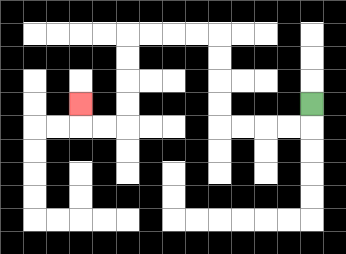{'start': '[13, 4]', 'end': '[3, 4]', 'path_directions': 'D,L,L,L,L,U,U,U,U,L,L,L,L,D,D,D,D,L,L,U', 'path_coordinates': '[[13, 4], [13, 5], [12, 5], [11, 5], [10, 5], [9, 5], [9, 4], [9, 3], [9, 2], [9, 1], [8, 1], [7, 1], [6, 1], [5, 1], [5, 2], [5, 3], [5, 4], [5, 5], [4, 5], [3, 5], [3, 4]]'}